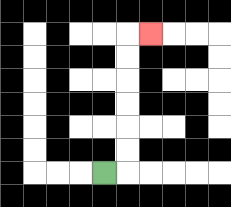{'start': '[4, 7]', 'end': '[6, 1]', 'path_directions': 'R,U,U,U,U,U,U,R', 'path_coordinates': '[[4, 7], [5, 7], [5, 6], [5, 5], [5, 4], [5, 3], [5, 2], [5, 1], [6, 1]]'}